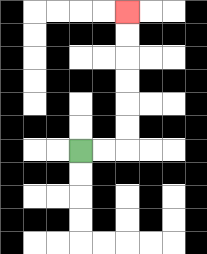{'start': '[3, 6]', 'end': '[5, 0]', 'path_directions': 'R,R,U,U,U,U,U,U', 'path_coordinates': '[[3, 6], [4, 6], [5, 6], [5, 5], [5, 4], [5, 3], [5, 2], [5, 1], [5, 0]]'}